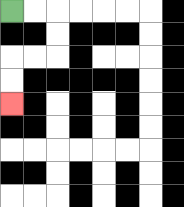{'start': '[0, 0]', 'end': '[0, 4]', 'path_directions': 'R,R,D,D,L,L,D,D', 'path_coordinates': '[[0, 0], [1, 0], [2, 0], [2, 1], [2, 2], [1, 2], [0, 2], [0, 3], [0, 4]]'}